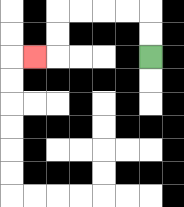{'start': '[6, 2]', 'end': '[1, 2]', 'path_directions': 'U,U,L,L,L,L,D,D,L', 'path_coordinates': '[[6, 2], [6, 1], [6, 0], [5, 0], [4, 0], [3, 0], [2, 0], [2, 1], [2, 2], [1, 2]]'}